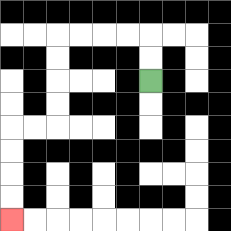{'start': '[6, 3]', 'end': '[0, 9]', 'path_directions': 'U,U,L,L,L,L,D,D,D,D,L,L,D,D,D,D', 'path_coordinates': '[[6, 3], [6, 2], [6, 1], [5, 1], [4, 1], [3, 1], [2, 1], [2, 2], [2, 3], [2, 4], [2, 5], [1, 5], [0, 5], [0, 6], [0, 7], [0, 8], [0, 9]]'}